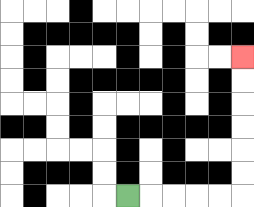{'start': '[5, 8]', 'end': '[10, 2]', 'path_directions': 'R,R,R,R,R,U,U,U,U,U,U', 'path_coordinates': '[[5, 8], [6, 8], [7, 8], [8, 8], [9, 8], [10, 8], [10, 7], [10, 6], [10, 5], [10, 4], [10, 3], [10, 2]]'}